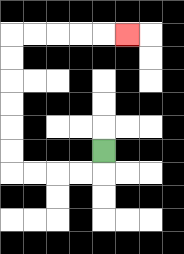{'start': '[4, 6]', 'end': '[5, 1]', 'path_directions': 'D,L,L,L,L,U,U,U,U,U,U,R,R,R,R,R', 'path_coordinates': '[[4, 6], [4, 7], [3, 7], [2, 7], [1, 7], [0, 7], [0, 6], [0, 5], [0, 4], [0, 3], [0, 2], [0, 1], [1, 1], [2, 1], [3, 1], [4, 1], [5, 1]]'}